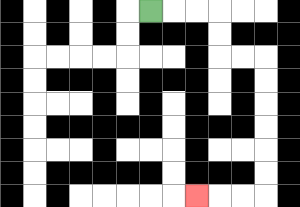{'start': '[6, 0]', 'end': '[8, 8]', 'path_directions': 'R,R,R,D,D,R,R,D,D,D,D,D,D,L,L,L', 'path_coordinates': '[[6, 0], [7, 0], [8, 0], [9, 0], [9, 1], [9, 2], [10, 2], [11, 2], [11, 3], [11, 4], [11, 5], [11, 6], [11, 7], [11, 8], [10, 8], [9, 8], [8, 8]]'}